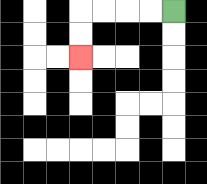{'start': '[7, 0]', 'end': '[3, 2]', 'path_directions': 'L,L,L,L,D,D', 'path_coordinates': '[[7, 0], [6, 0], [5, 0], [4, 0], [3, 0], [3, 1], [3, 2]]'}